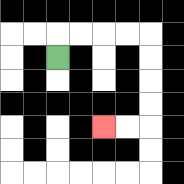{'start': '[2, 2]', 'end': '[4, 5]', 'path_directions': 'U,R,R,R,R,D,D,D,D,L,L', 'path_coordinates': '[[2, 2], [2, 1], [3, 1], [4, 1], [5, 1], [6, 1], [6, 2], [6, 3], [6, 4], [6, 5], [5, 5], [4, 5]]'}